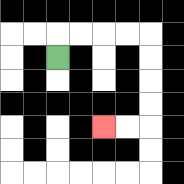{'start': '[2, 2]', 'end': '[4, 5]', 'path_directions': 'U,R,R,R,R,D,D,D,D,L,L', 'path_coordinates': '[[2, 2], [2, 1], [3, 1], [4, 1], [5, 1], [6, 1], [6, 2], [6, 3], [6, 4], [6, 5], [5, 5], [4, 5]]'}